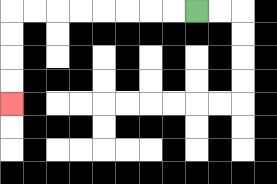{'start': '[8, 0]', 'end': '[0, 4]', 'path_directions': 'L,L,L,L,L,L,L,L,D,D,D,D', 'path_coordinates': '[[8, 0], [7, 0], [6, 0], [5, 0], [4, 0], [3, 0], [2, 0], [1, 0], [0, 0], [0, 1], [0, 2], [0, 3], [0, 4]]'}